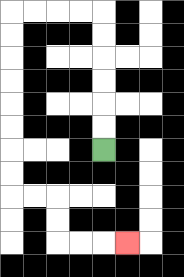{'start': '[4, 6]', 'end': '[5, 10]', 'path_directions': 'U,U,U,U,U,U,L,L,L,L,D,D,D,D,D,D,D,D,R,R,D,D,R,R,R', 'path_coordinates': '[[4, 6], [4, 5], [4, 4], [4, 3], [4, 2], [4, 1], [4, 0], [3, 0], [2, 0], [1, 0], [0, 0], [0, 1], [0, 2], [0, 3], [0, 4], [0, 5], [0, 6], [0, 7], [0, 8], [1, 8], [2, 8], [2, 9], [2, 10], [3, 10], [4, 10], [5, 10]]'}